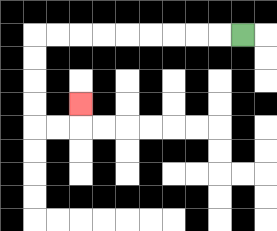{'start': '[10, 1]', 'end': '[3, 4]', 'path_directions': 'L,L,L,L,L,L,L,L,L,D,D,D,D,R,R,U', 'path_coordinates': '[[10, 1], [9, 1], [8, 1], [7, 1], [6, 1], [5, 1], [4, 1], [3, 1], [2, 1], [1, 1], [1, 2], [1, 3], [1, 4], [1, 5], [2, 5], [3, 5], [3, 4]]'}